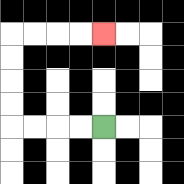{'start': '[4, 5]', 'end': '[4, 1]', 'path_directions': 'L,L,L,L,U,U,U,U,R,R,R,R', 'path_coordinates': '[[4, 5], [3, 5], [2, 5], [1, 5], [0, 5], [0, 4], [0, 3], [0, 2], [0, 1], [1, 1], [2, 1], [3, 1], [4, 1]]'}